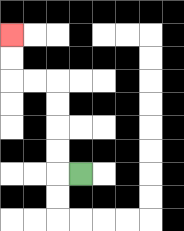{'start': '[3, 7]', 'end': '[0, 1]', 'path_directions': 'L,U,U,U,U,L,L,U,U', 'path_coordinates': '[[3, 7], [2, 7], [2, 6], [2, 5], [2, 4], [2, 3], [1, 3], [0, 3], [0, 2], [0, 1]]'}